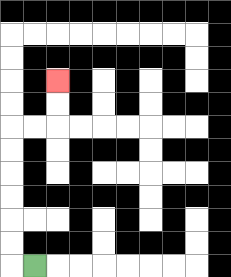{'start': '[1, 11]', 'end': '[2, 3]', 'path_directions': 'L,U,U,U,U,U,U,R,R,U,U', 'path_coordinates': '[[1, 11], [0, 11], [0, 10], [0, 9], [0, 8], [0, 7], [0, 6], [0, 5], [1, 5], [2, 5], [2, 4], [2, 3]]'}